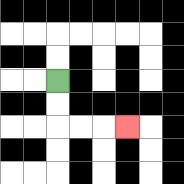{'start': '[2, 3]', 'end': '[5, 5]', 'path_directions': 'D,D,R,R,R', 'path_coordinates': '[[2, 3], [2, 4], [2, 5], [3, 5], [4, 5], [5, 5]]'}